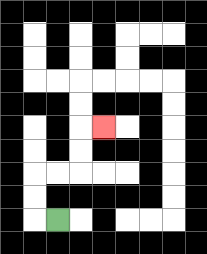{'start': '[2, 9]', 'end': '[4, 5]', 'path_directions': 'L,U,U,R,R,U,U,R', 'path_coordinates': '[[2, 9], [1, 9], [1, 8], [1, 7], [2, 7], [3, 7], [3, 6], [3, 5], [4, 5]]'}